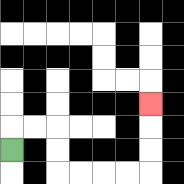{'start': '[0, 6]', 'end': '[6, 4]', 'path_directions': 'U,R,R,D,D,R,R,R,R,U,U,U', 'path_coordinates': '[[0, 6], [0, 5], [1, 5], [2, 5], [2, 6], [2, 7], [3, 7], [4, 7], [5, 7], [6, 7], [6, 6], [6, 5], [6, 4]]'}